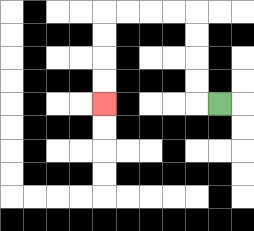{'start': '[9, 4]', 'end': '[4, 4]', 'path_directions': 'L,U,U,U,U,L,L,L,L,D,D,D,D', 'path_coordinates': '[[9, 4], [8, 4], [8, 3], [8, 2], [8, 1], [8, 0], [7, 0], [6, 0], [5, 0], [4, 0], [4, 1], [4, 2], [4, 3], [4, 4]]'}